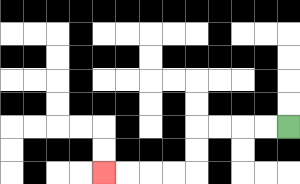{'start': '[12, 5]', 'end': '[4, 7]', 'path_directions': 'L,L,L,L,D,D,L,L,L,L', 'path_coordinates': '[[12, 5], [11, 5], [10, 5], [9, 5], [8, 5], [8, 6], [8, 7], [7, 7], [6, 7], [5, 7], [4, 7]]'}